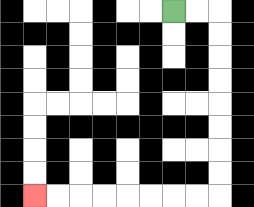{'start': '[7, 0]', 'end': '[1, 8]', 'path_directions': 'R,R,D,D,D,D,D,D,D,D,L,L,L,L,L,L,L,L', 'path_coordinates': '[[7, 0], [8, 0], [9, 0], [9, 1], [9, 2], [9, 3], [9, 4], [9, 5], [9, 6], [9, 7], [9, 8], [8, 8], [7, 8], [6, 8], [5, 8], [4, 8], [3, 8], [2, 8], [1, 8]]'}